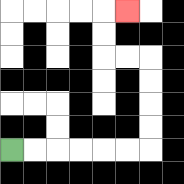{'start': '[0, 6]', 'end': '[5, 0]', 'path_directions': 'R,R,R,R,R,R,U,U,U,U,L,L,U,U,R', 'path_coordinates': '[[0, 6], [1, 6], [2, 6], [3, 6], [4, 6], [5, 6], [6, 6], [6, 5], [6, 4], [6, 3], [6, 2], [5, 2], [4, 2], [4, 1], [4, 0], [5, 0]]'}